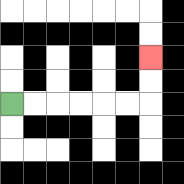{'start': '[0, 4]', 'end': '[6, 2]', 'path_directions': 'R,R,R,R,R,R,U,U', 'path_coordinates': '[[0, 4], [1, 4], [2, 4], [3, 4], [4, 4], [5, 4], [6, 4], [6, 3], [6, 2]]'}